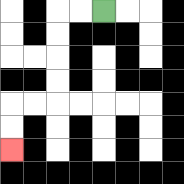{'start': '[4, 0]', 'end': '[0, 6]', 'path_directions': 'L,L,D,D,D,D,L,L,D,D', 'path_coordinates': '[[4, 0], [3, 0], [2, 0], [2, 1], [2, 2], [2, 3], [2, 4], [1, 4], [0, 4], [0, 5], [0, 6]]'}